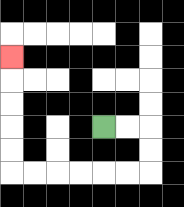{'start': '[4, 5]', 'end': '[0, 2]', 'path_directions': 'R,R,D,D,L,L,L,L,L,L,U,U,U,U,U', 'path_coordinates': '[[4, 5], [5, 5], [6, 5], [6, 6], [6, 7], [5, 7], [4, 7], [3, 7], [2, 7], [1, 7], [0, 7], [0, 6], [0, 5], [0, 4], [0, 3], [0, 2]]'}